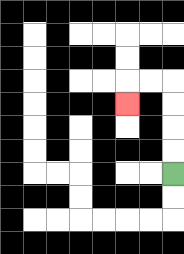{'start': '[7, 7]', 'end': '[5, 4]', 'path_directions': 'U,U,U,U,L,L,D', 'path_coordinates': '[[7, 7], [7, 6], [7, 5], [7, 4], [7, 3], [6, 3], [5, 3], [5, 4]]'}